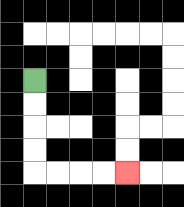{'start': '[1, 3]', 'end': '[5, 7]', 'path_directions': 'D,D,D,D,R,R,R,R', 'path_coordinates': '[[1, 3], [1, 4], [1, 5], [1, 6], [1, 7], [2, 7], [3, 7], [4, 7], [5, 7]]'}